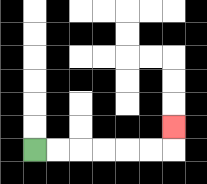{'start': '[1, 6]', 'end': '[7, 5]', 'path_directions': 'R,R,R,R,R,R,U', 'path_coordinates': '[[1, 6], [2, 6], [3, 6], [4, 6], [5, 6], [6, 6], [7, 6], [7, 5]]'}